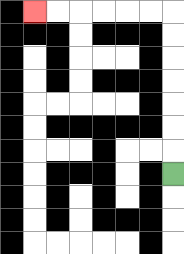{'start': '[7, 7]', 'end': '[1, 0]', 'path_directions': 'U,U,U,U,U,U,U,L,L,L,L,L,L', 'path_coordinates': '[[7, 7], [7, 6], [7, 5], [7, 4], [7, 3], [7, 2], [7, 1], [7, 0], [6, 0], [5, 0], [4, 0], [3, 0], [2, 0], [1, 0]]'}